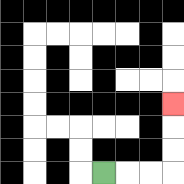{'start': '[4, 7]', 'end': '[7, 4]', 'path_directions': 'R,R,R,U,U,U', 'path_coordinates': '[[4, 7], [5, 7], [6, 7], [7, 7], [7, 6], [7, 5], [7, 4]]'}